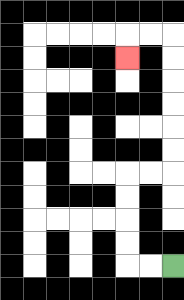{'start': '[7, 11]', 'end': '[5, 2]', 'path_directions': 'L,L,U,U,U,U,R,R,U,U,U,U,U,U,L,L,D', 'path_coordinates': '[[7, 11], [6, 11], [5, 11], [5, 10], [5, 9], [5, 8], [5, 7], [6, 7], [7, 7], [7, 6], [7, 5], [7, 4], [7, 3], [7, 2], [7, 1], [6, 1], [5, 1], [5, 2]]'}